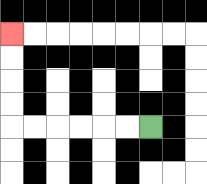{'start': '[6, 5]', 'end': '[0, 1]', 'path_directions': 'L,L,L,L,L,L,U,U,U,U', 'path_coordinates': '[[6, 5], [5, 5], [4, 5], [3, 5], [2, 5], [1, 5], [0, 5], [0, 4], [0, 3], [0, 2], [0, 1]]'}